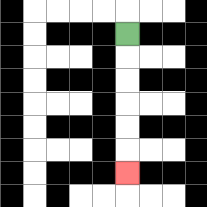{'start': '[5, 1]', 'end': '[5, 7]', 'path_directions': 'D,D,D,D,D,D', 'path_coordinates': '[[5, 1], [5, 2], [5, 3], [5, 4], [5, 5], [5, 6], [5, 7]]'}